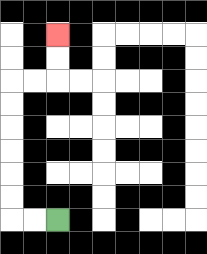{'start': '[2, 9]', 'end': '[2, 1]', 'path_directions': 'L,L,U,U,U,U,U,U,R,R,U,U', 'path_coordinates': '[[2, 9], [1, 9], [0, 9], [0, 8], [0, 7], [0, 6], [0, 5], [0, 4], [0, 3], [1, 3], [2, 3], [2, 2], [2, 1]]'}